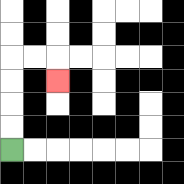{'start': '[0, 6]', 'end': '[2, 3]', 'path_directions': 'U,U,U,U,R,R,D', 'path_coordinates': '[[0, 6], [0, 5], [0, 4], [0, 3], [0, 2], [1, 2], [2, 2], [2, 3]]'}